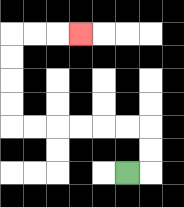{'start': '[5, 7]', 'end': '[3, 1]', 'path_directions': 'R,U,U,L,L,L,L,L,L,U,U,U,U,R,R,R', 'path_coordinates': '[[5, 7], [6, 7], [6, 6], [6, 5], [5, 5], [4, 5], [3, 5], [2, 5], [1, 5], [0, 5], [0, 4], [0, 3], [0, 2], [0, 1], [1, 1], [2, 1], [3, 1]]'}